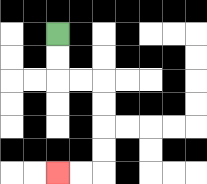{'start': '[2, 1]', 'end': '[2, 7]', 'path_directions': 'D,D,R,R,D,D,D,D,L,L', 'path_coordinates': '[[2, 1], [2, 2], [2, 3], [3, 3], [4, 3], [4, 4], [4, 5], [4, 6], [4, 7], [3, 7], [2, 7]]'}